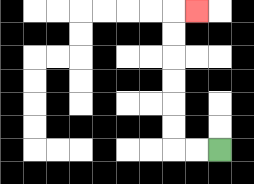{'start': '[9, 6]', 'end': '[8, 0]', 'path_directions': 'L,L,U,U,U,U,U,U,R', 'path_coordinates': '[[9, 6], [8, 6], [7, 6], [7, 5], [7, 4], [7, 3], [7, 2], [7, 1], [7, 0], [8, 0]]'}